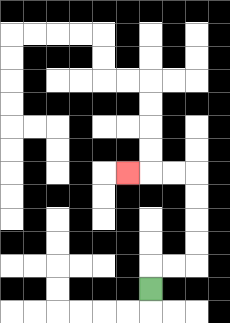{'start': '[6, 12]', 'end': '[5, 7]', 'path_directions': 'U,R,R,U,U,U,U,L,L,L', 'path_coordinates': '[[6, 12], [6, 11], [7, 11], [8, 11], [8, 10], [8, 9], [8, 8], [8, 7], [7, 7], [6, 7], [5, 7]]'}